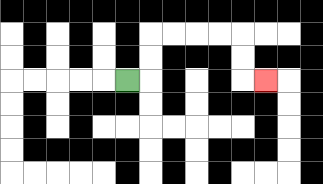{'start': '[5, 3]', 'end': '[11, 3]', 'path_directions': 'R,U,U,R,R,R,R,D,D,R', 'path_coordinates': '[[5, 3], [6, 3], [6, 2], [6, 1], [7, 1], [8, 1], [9, 1], [10, 1], [10, 2], [10, 3], [11, 3]]'}